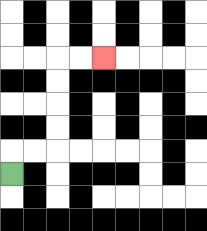{'start': '[0, 7]', 'end': '[4, 2]', 'path_directions': 'U,R,R,U,U,U,U,R,R', 'path_coordinates': '[[0, 7], [0, 6], [1, 6], [2, 6], [2, 5], [2, 4], [2, 3], [2, 2], [3, 2], [4, 2]]'}